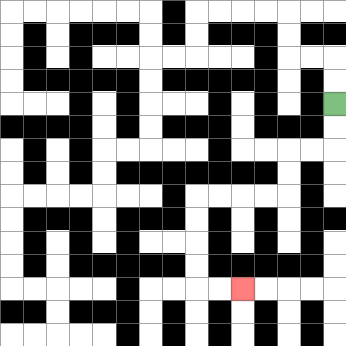{'start': '[14, 4]', 'end': '[10, 12]', 'path_directions': 'D,D,L,L,D,D,L,L,L,L,D,D,D,D,R,R', 'path_coordinates': '[[14, 4], [14, 5], [14, 6], [13, 6], [12, 6], [12, 7], [12, 8], [11, 8], [10, 8], [9, 8], [8, 8], [8, 9], [8, 10], [8, 11], [8, 12], [9, 12], [10, 12]]'}